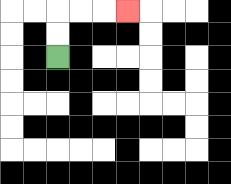{'start': '[2, 2]', 'end': '[5, 0]', 'path_directions': 'U,U,R,R,R', 'path_coordinates': '[[2, 2], [2, 1], [2, 0], [3, 0], [4, 0], [5, 0]]'}